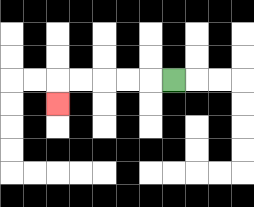{'start': '[7, 3]', 'end': '[2, 4]', 'path_directions': 'L,L,L,L,L,D', 'path_coordinates': '[[7, 3], [6, 3], [5, 3], [4, 3], [3, 3], [2, 3], [2, 4]]'}